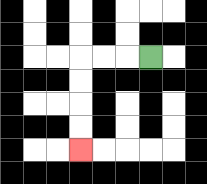{'start': '[6, 2]', 'end': '[3, 6]', 'path_directions': 'L,L,L,D,D,D,D', 'path_coordinates': '[[6, 2], [5, 2], [4, 2], [3, 2], [3, 3], [3, 4], [3, 5], [3, 6]]'}